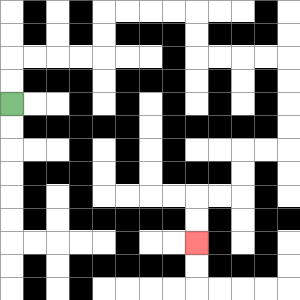{'start': '[0, 4]', 'end': '[8, 10]', 'path_directions': 'U,U,R,R,R,R,U,U,R,R,R,R,D,D,R,R,R,R,D,D,D,D,L,L,D,D,L,L,D,D', 'path_coordinates': '[[0, 4], [0, 3], [0, 2], [1, 2], [2, 2], [3, 2], [4, 2], [4, 1], [4, 0], [5, 0], [6, 0], [7, 0], [8, 0], [8, 1], [8, 2], [9, 2], [10, 2], [11, 2], [12, 2], [12, 3], [12, 4], [12, 5], [12, 6], [11, 6], [10, 6], [10, 7], [10, 8], [9, 8], [8, 8], [8, 9], [8, 10]]'}